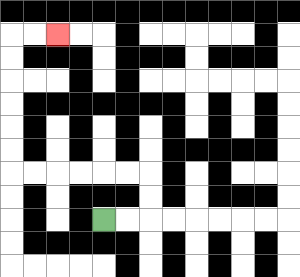{'start': '[4, 9]', 'end': '[2, 1]', 'path_directions': 'R,R,U,U,L,L,L,L,L,L,U,U,U,U,U,U,R,R', 'path_coordinates': '[[4, 9], [5, 9], [6, 9], [6, 8], [6, 7], [5, 7], [4, 7], [3, 7], [2, 7], [1, 7], [0, 7], [0, 6], [0, 5], [0, 4], [0, 3], [0, 2], [0, 1], [1, 1], [2, 1]]'}